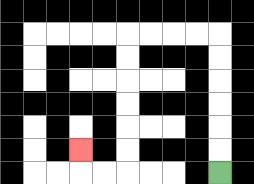{'start': '[9, 7]', 'end': '[3, 6]', 'path_directions': 'U,U,U,U,U,U,L,L,L,L,D,D,D,D,D,D,L,L,U', 'path_coordinates': '[[9, 7], [9, 6], [9, 5], [9, 4], [9, 3], [9, 2], [9, 1], [8, 1], [7, 1], [6, 1], [5, 1], [5, 2], [5, 3], [5, 4], [5, 5], [5, 6], [5, 7], [4, 7], [3, 7], [3, 6]]'}